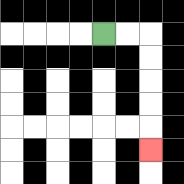{'start': '[4, 1]', 'end': '[6, 6]', 'path_directions': 'R,R,D,D,D,D,D', 'path_coordinates': '[[4, 1], [5, 1], [6, 1], [6, 2], [6, 3], [6, 4], [6, 5], [6, 6]]'}